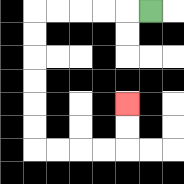{'start': '[6, 0]', 'end': '[5, 4]', 'path_directions': 'L,L,L,L,L,D,D,D,D,D,D,R,R,R,R,U,U', 'path_coordinates': '[[6, 0], [5, 0], [4, 0], [3, 0], [2, 0], [1, 0], [1, 1], [1, 2], [1, 3], [1, 4], [1, 5], [1, 6], [2, 6], [3, 6], [4, 6], [5, 6], [5, 5], [5, 4]]'}